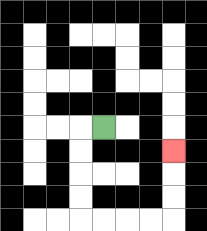{'start': '[4, 5]', 'end': '[7, 6]', 'path_directions': 'L,D,D,D,D,R,R,R,R,U,U,U', 'path_coordinates': '[[4, 5], [3, 5], [3, 6], [3, 7], [3, 8], [3, 9], [4, 9], [5, 9], [6, 9], [7, 9], [7, 8], [7, 7], [7, 6]]'}